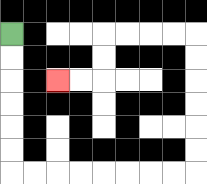{'start': '[0, 1]', 'end': '[2, 3]', 'path_directions': 'D,D,D,D,D,D,R,R,R,R,R,R,R,R,U,U,U,U,U,U,L,L,L,L,D,D,L,L', 'path_coordinates': '[[0, 1], [0, 2], [0, 3], [0, 4], [0, 5], [0, 6], [0, 7], [1, 7], [2, 7], [3, 7], [4, 7], [5, 7], [6, 7], [7, 7], [8, 7], [8, 6], [8, 5], [8, 4], [8, 3], [8, 2], [8, 1], [7, 1], [6, 1], [5, 1], [4, 1], [4, 2], [4, 3], [3, 3], [2, 3]]'}